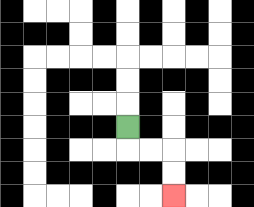{'start': '[5, 5]', 'end': '[7, 8]', 'path_directions': 'D,R,R,D,D', 'path_coordinates': '[[5, 5], [5, 6], [6, 6], [7, 6], [7, 7], [7, 8]]'}